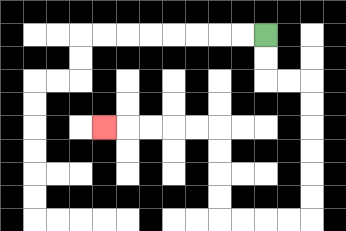{'start': '[11, 1]', 'end': '[4, 5]', 'path_directions': 'D,D,R,R,D,D,D,D,D,D,L,L,L,L,U,U,U,U,L,L,L,L,L', 'path_coordinates': '[[11, 1], [11, 2], [11, 3], [12, 3], [13, 3], [13, 4], [13, 5], [13, 6], [13, 7], [13, 8], [13, 9], [12, 9], [11, 9], [10, 9], [9, 9], [9, 8], [9, 7], [9, 6], [9, 5], [8, 5], [7, 5], [6, 5], [5, 5], [4, 5]]'}